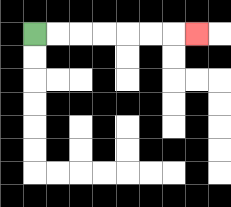{'start': '[1, 1]', 'end': '[8, 1]', 'path_directions': 'R,R,R,R,R,R,R', 'path_coordinates': '[[1, 1], [2, 1], [3, 1], [4, 1], [5, 1], [6, 1], [7, 1], [8, 1]]'}